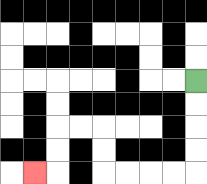{'start': '[8, 3]', 'end': '[1, 7]', 'path_directions': 'D,D,D,D,L,L,L,L,U,U,L,L,D,D,L', 'path_coordinates': '[[8, 3], [8, 4], [8, 5], [8, 6], [8, 7], [7, 7], [6, 7], [5, 7], [4, 7], [4, 6], [4, 5], [3, 5], [2, 5], [2, 6], [2, 7], [1, 7]]'}